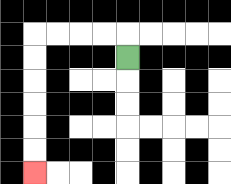{'start': '[5, 2]', 'end': '[1, 7]', 'path_directions': 'U,L,L,L,L,D,D,D,D,D,D', 'path_coordinates': '[[5, 2], [5, 1], [4, 1], [3, 1], [2, 1], [1, 1], [1, 2], [1, 3], [1, 4], [1, 5], [1, 6], [1, 7]]'}